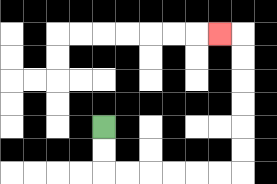{'start': '[4, 5]', 'end': '[9, 1]', 'path_directions': 'D,D,R,R,R,R,R,R,U,U,U,U,U,U,L', 'path_coordinates': '[[4, 5], [4, 6], [4, 7], [5, 7], [6, 7], [7, 7], [8, 7], [9, 7], [10, 7], [10, 6], [10, 5], [10, 4], [10, 3], [10, 2], [10, 1], [9, 1]]'}